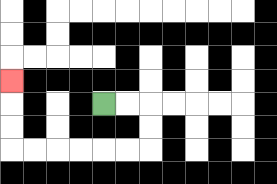{'start': '[4, 4]', 'end': '[0, 3]', 'path_directions': 'R,R,D,D,L,L,L,L,L,L,U,U,U', 'path_coordinates': '[[4, 4], [5, 4], [6, 4], [6, 5], [6, 6], [5, 6], [4, 6], [3, 6], [2, 6], [1, 6], [0, 6], [0, 5], [0, 4], [0, 3]]'}